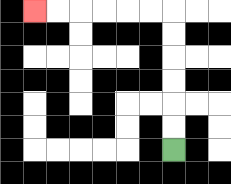{'start': '[7, 6]', 'end': '[1, 0]', 'path_directions': 'U,U,U,U,U,U,L,L,L,L,L,L', 'path_coordinates': '[[7, 6], [7, 5], [7, 4], [7, 3], [7, 2], [7, 1], [7, 0], [6, 0], [5, 0], [4, 0], [3, 0], [2, 0], [1, 0]]'}